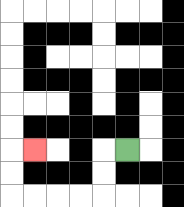{'start': '[5, 6]', 'end': '[1, 6]', 'path_directions': 'L,D,D,L,L,L,L,U,U,R', 'path_coordinates': '[[5, 6], [4, 6], [4, 7], [4, 8], [3, 8], [2, 8], [1, 8], [0, 8], [0, 7], [0, 6], [1, 6]]'}